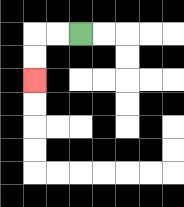{'start': '[3, 1]', 'end': '[1, 3]', 'path_directions': 'L,L,D,D', 'path_coordinates': '[[3, 1], [2, 1], [1, 1], [1, 2], [1, 3]]'}